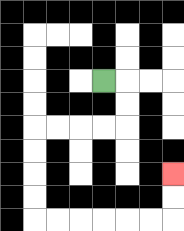{'start': '[4, 3]', 'end': '[7, 7]', 'path_directions': 'R,D,D,L,L,L,L,D,D,D,D,R,R,R,R,R,R,U,U', 'path_coordinates': '[[4, 3], [5, 3], [5, 4], [5, 5], [4, 5], [3, 5], [2, 5], [1, 5], [1, 6], [1, 7], [1, 8], [1, 9], [2, 9], [3, 9], [4, 9], [5, 9], [6, 9], [7, 9], [7, 8], [7, 7]]'}